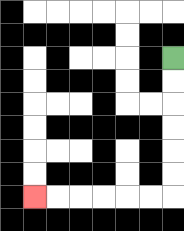{'start': '[7, 2]', 'end': '[1, 8]', 'path_directions': 'D,D,D,D,D,D,L,L,L,L,L,L', 'path_coordinates': '[[7, 2], [7, 3], [7, 4], [7, 5], [7, 6], [7, 7], [7, 8], [6, 8], [5, 8], [4, 8], [3, 8], [2, 8], [1, 8]]'}